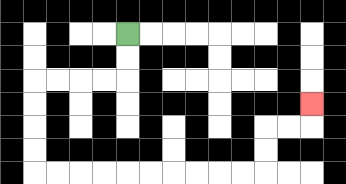{'start': '[5, 1]', 'end': '[13, 4]', 'path_directions': 'D,D,L,L,L,L,D,D,D,D,R,R,R,R,R,R,R,R,R,R,U,U,R,R,U', 'path_coordinates': '[[5, 1], [5, 2], [5, 3], [4, 3], [3, 3], [2, 3], [1, 3], [1, 4], [1, 5], [1, 6], [1, 7], [2, 7], [3, 7], [4, 7], [5, 7], [6, 7], [7, 7], [8, 7], [9, 7], [10, 7], [11, 7], [11, 6], [11, 5], [12, 5], [13, 5], [13, 4]]'}